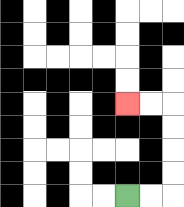{'start': '[5, 8]', 'end': '[5, 4]', 'path_directions': 'R,R,U,U,U,U,L,L', 'path_coordinates': '[[5, 8], [6, 8], [7, 8], [7, 7], [7, 6], [7, 5], [7, 4], [6, 4], [5, 4]]'}